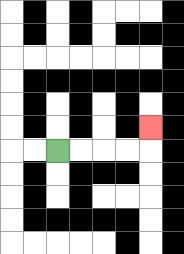{'start': '[2, 6]', 'end': '[6, 5]', 'path_directions': 'R,R,R,R,U', 'path_coordinates': '[[2, 6], [3, 6], [4, 6], [5, 6], [6, 6], [6, 5]]'}